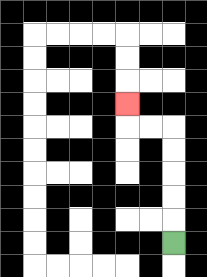{'start': '[7, 10]', 'end': '[5, 4]', 'path_directions': 'U,U,U,U,U,L,L,U', 'path_coordinates': '[[7, 10], [7, 9], [7, 8], [7, 7], [7, 6], [7, 5], [6, 5], [5, 5], [5, 4]]'}